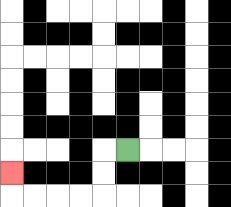{'start': '[5, 6]', 'end': '[0, 7]', 'path_directions': 'L,D,D,L,L,L,L,U', 'path_coordinates': '[[5, 6], [4, 6], [4, 7], [4, 8], [3, 8], [2, 8], [1, 8], [0, 8], [0, 7]]'}